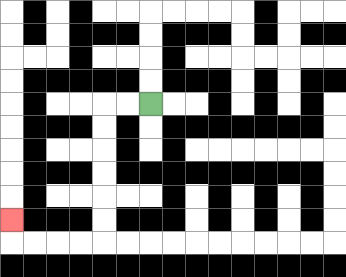{'start': '[6, 4]', 'end': '[0, 9]', 'path_directions': 'L,L,D,D,D,D,D,D,L,L,L,L,U', 'path_coordinates': '[[6, 4], [5, 4], [4, 4], [4, 5], [4, 6], [4, 7], [4, 8], [4, 9], [4, 10], [3, 10], [2, 10], [1, 10], [0, 10], [0, 9]]'}